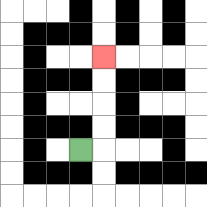{'start': '[3, 6]', 'end': '[4, 2]', 'path_directions': 'R,U,U,U,U', 'path_coordinates': '[[3, 6], [4, 6], [4, 5], [4, 4], [4, 3], [4, 2]]'}